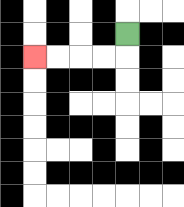{'start': '[5, 1]', 'end': '[1, 2]', 'path_directions': 'D,L,L,L,L', 'path_coordinates': '[[5, 1], [5, 2], [4, 2], [3, 2], [2, 2], [1, 2]]'}